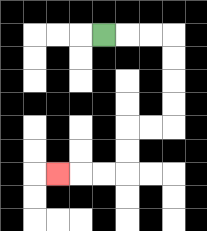{'start': '[4, 1]', 'end': '[2, 7]', 'path_directions': 'R,R,R,D,D,D,D,L,L,D,D,L,L,L', 'path_coordinates': '[[4, 1], [5, 1], [6, 1], [7, 1], [7, 2], [7, 3], [7, 4], [7, 5], [6, 5], [5, 5], [5, 6], [5, 7], [4, 7], [3, 7], [2, 7]]'}